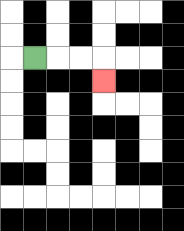{'start': '[1, 2]', 'end': '[4, 3]', 'path_directions': 'R,R,R,D', 'path_coordinates': '[[1, 2], [2, 2], [3, 2], [4, 2], [4, 3]]'}